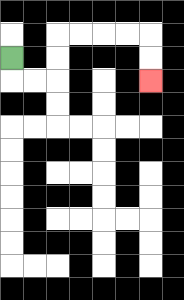{'start': '[0, 2]', 'end': '[6, 3]', 'path_directions': 'D,R,R,U,U,R,R,R,R,D,D', 'path_coordinates': '[[0, 2], [0, 3], [1, 3], [2, 3], [2, 2], [2, 1], [3, 1], [4, 1], [5, 1], [6, 1], [6, 2], [6, 3]]'}